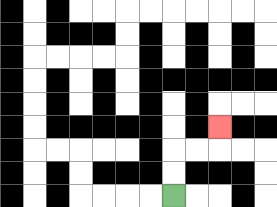{'start': '[7, 8]', 'end': '[9, 5]', 'path_directions': 'U,U,R,R,U', 'path_coordinates': '[[7, 8], [7, 7], [7, 6], [8, 6], [9, 6], [9, 5]]'}